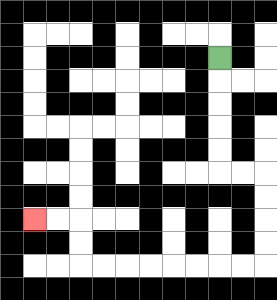{'start': '[9, 2]', 'end': '[1, 9]', 'path_directions': 'D,D,D,D,D,R,R,D,D,D,D,L,L,L,L,L,L,L,L,U,U,L,L', 'path_coordinates': '[[9, 2], [9, 3], [9, 4], [9, 5], [9, 6], [9, 7], [10, 7], [11, 7], [11, 8], [11, 9], [11, 10], [11, 11], [10, 11], [9, 11], [8, 11], [7, 11], [6, 11], [5, 11], [4, 11], [3, 11], [3, 10], [3, 9], [2, 9], [1, 9]]'}